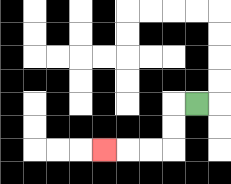{'start': '[8, 4]', 'end': '[4, 6]', 'path_directions': 'L,D,D,L,L,L', 'path_coordinates': '[[8, 4], [7, 4], [7, 5], [7, 6], [6, 6], [5, 6], [4, 6]]'}